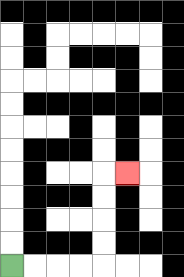{'start': '[0, 11]', 'end': '[5, 7]', 'path_directions': 'R,R,R,R,U,U,U,U,R', 'path_coordinates': '[[0, 11], [1, 11], [2, 11], [3, 11], [4, 11], [4, 10], [4, 9], [4, 8], [4, 7], [5, 7]]'}